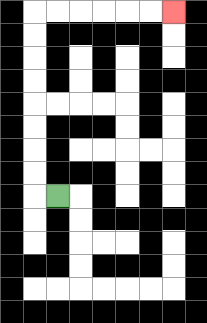{'start': '[2, 8]', 'end': '[7, 0]', 'path_directions': 'L,U,U,U,U,U,U,U,U,R,R,R,R,R,R', 'path_coordinates': '[[2, 8], [1, 8], [1, 7], [1, 6], [1, 5], [1, 4], [1, 3], [1, 2], [1, 1], [1, 0], [2, 0], [3, 0], [4, 0], [5, 0], [6, 0], [7, 0]]'}